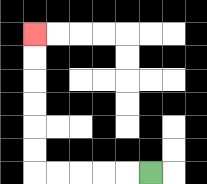{'start': '[6, 7]', 'end': '[1, 1]', 'path_directions': 'L,L,L,L,L,U,U,U,U,U,U', 'path_coordinates': '[[6, 7], [5, 7], [4, 7], [3, 7], [2, 7], [1, 7], [1, 6], [1, 5], [1, 4], [1, 3], [1, 2], [1, 1]]'}